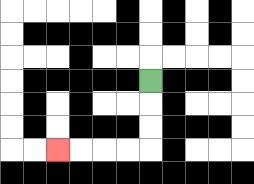{'start': '[6, 3]', 'end': '[2, 6]', 'path_directions': 'D,D,D,L,L,L,L', 'path_coordinates': '[[6, 3], [6, 4], [6, 5], [6, 6], [5, 6], [4, 6], [3, 6], [2, 6]]'}